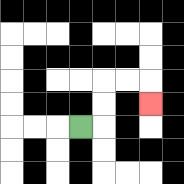{'start': '[3, 5]', 'end': '[6, 4]', 'path_directions': 'R,U,U,R,R,D', 'path_coordinates': '[[3, 5], [4, 5], [4, 4], [4, 3], [5, 3], [6, 3], [6, 4]]'}